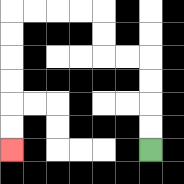{'start': '[6, 6]', 'end': '[0, 6]', 'path_directions': 'U,U,U,U,L,L,U,U,L,L,L,L,D,D,D,D,D,D', 'path_coordinates': '[[6, 6], [6, 5], [6, 4], [6, 3], [6, 2], [5, 2], [4, 2], [4, 1], [4, 0], [3, 0], [2, 0], [1, 0], [0, 0], [0, 1], [0, 2], [0, 3], [0, 4], [0, 5], [0, 6]]'}